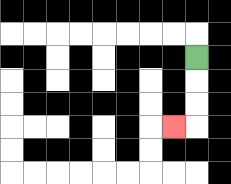{'start': '[8, 2]', 'end': '[7, 5]', 'path_directions': 'D,D,D,L', 'path_coordinates': '[[8, 2], [8, 3], [8, 4], [8, 5], [7, 5]]'}